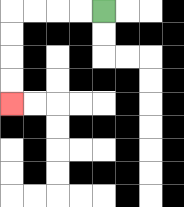{'start': '[4, 0]', 'end': '[0, 4]', 'path_directions': 'L,L,L,L,D,D,D,D', 'path_coordinates': '[[4, 0], [3, 0], [2, 0], [1, 0], [0, 0], [0, 1], [0, 2], [0, 3], [0, 4]]'}